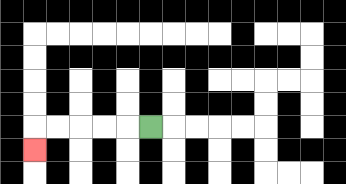{'start': '[6, 5]', 'end': '[1, 6]', 'path_directions': 'L,L,L,L,L,D', 'path_coordinates': '[[6, 5], [5, 5], [4, 5], [3, 5], [2, 5], [1, 5], [1, 6]]'}